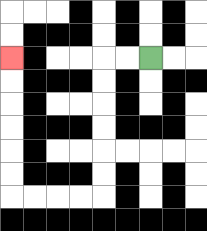{'start': '[6, 2]', 'end': '[0, 2]', 'path_directions': 'L,L,D,D,D,D,D,D,L,L,L,L,U,U,U,U,U,U', 'path_coordinates': '[[6, 2], [5, 2], [4, 2], [4, 3], [4, 4], [4, 5], [4, 6], [4, 7], [4, 8], [3, 8], [2, 8], [1, 8], [0, 8], [0, 7], [0, 6], [0, 5], [0, 4], [0, 3], [0, 2]]'}